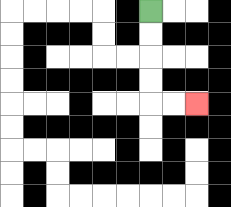{'start': '[6, 0]', 'end': '[8, 4]', 'path_directions': 'D,D,D,D,R,R', 'path_coordinates': '[[6, 0], [6, 1], [6, 2], [6, 3], [6, 4], [7, 4], [8, 4]]'}